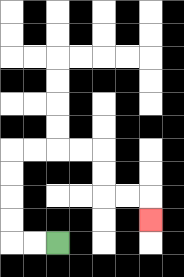{'start': '[2, 10]', 'end': '[6, 9]', 'path_directions': 'L,L,U,U,U,U,R,R,R,R,D,D,R,R,D', 'path_coordinates': '[[2, 10], [1, 10], [0, 10], [0, 9], [0, 8], [0, 7], [0, 6], [1, 6], [2, 6], [3, 6], [4, 6], [4, 7], [4, 8], [5, 8], [6, 8], [6, 9]]'}